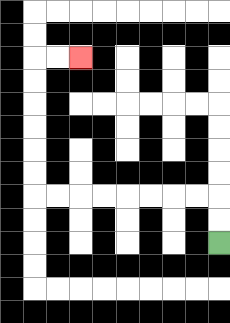{'start': '[9, 10]', 'end': '[3, 2]', 'path_directions': 'U,U,L,L,L,L,L,L,L,L,U,U,U,U,U,U,R,R', 'path_coordinates': '[[9, 10], [9, 9], [9, 8], [8, 8], [7, 8], [6, 8], [5, 8], [4, 8], [3, 8], [2, 8], [1, 8], [1, 7], [1, 6], [1, 5], [1, 4], [1, 3], [1, 2], [2, 2], [3, 2]]'}